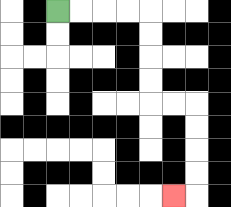{'start': '[2, 0]', 'end': '[7, 8]', 'path_directions': 'R,R,R,R,D,D,D,D,R,R,D,D,D,D,L', 'path_coordinates': '[[2, 0], [3, 0], [4, 0], [5, 0], [6, 0], [6, 1], [6, 2], [6, 3], [6, 4], [7, 4], [8, 4], [8, 5], [8, 6], [8, 7], [8, 8], [7, 8]]'}